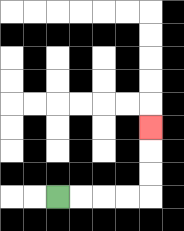{'start': '[2, 8]', 'end': '[6, 5]', 'path_directions': 'R,R,R,R,U,U,U', 'path_coordinates': '[[2, 8], [3, 8], [4, 8], [5, 8], [6, 8], [6, 7], [6, 6], [6, 5]]'}